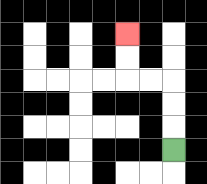{'start': '[7, 6]', 'end': '[5, 1]', 'path_directions': 'U,U,U,L,L,U,U', 'path_coordinates': '[[7, 6], [7, 5], [7, 4], [7, 3], [6, 3], [5, 3], [5, 2], [5, 1]]'}